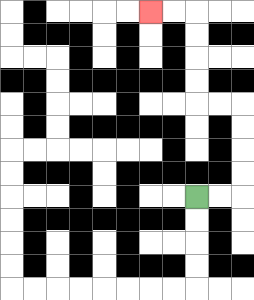{'start': '[8, 8]', 'end': '[6, 0]', 'path_directions': 'R,R,U,U,U,U,L,L,U,U,U,U,L,L', 'path_coordinates': '[[8, 8], [9, 8], [10, 8], [10, 7], [10, 6], [10, 5], [10, 4], [9, 4], [8, 4], [8, 3], [8, 2], [8, 1], [8, 0], [7, 0], [6, 0]]'}